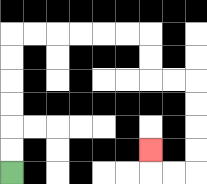{'start': '[0, 7]', 'end': '[6, 6]', 'path_directions': 'U,U,U,U,U,U,R,R,R,R,R,R,D,D,R,R,D,D,D,D,L,L,U', 'path_coordinates': '[[0, 7], [0, 6], [0, 5], [0, 4], [0, 3], [0, 2], [0, 1], [1, 1], [2, 1], [3, 1], [4, 1], [5, 1], [6, 1], [6, 2], [6, 3], [7, 3], [8, 3], [8, 4], [8, 5], [8, 6], [8, 7], [7, 7], [6, 7], [6, 6]]'}